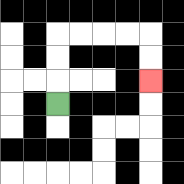{'start': '[2, 4]', 'end': '[6, 3]', 'path_directions': 'U,U,U,R,R,R,R,D,D', 'path_coordinates': '[[2, 4], [2, 3], [2, 2], [2, 1], [3, 1], [4, 1], [5, 1], [6, 1], [6, 2], [6, 3]]'}